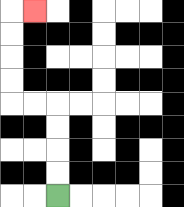{'start': '[2, 8]', 'end': '[1, 0]', 'path_directions': 'U,U,U,U,L,L,U,U,U,U,R', 'path_coordinates': '[[2, 8], [2, 7], [2, 6], [2, 5], [2, 4], [1, 4], [0, 4], [0, 3], [0, 2], [0, 1], [0, 0], [1, 0]]'}